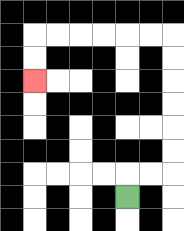{'start': '[5, 8]', 'end': '[1, 3]', 'path_directions': 'U,R,R,U,U,U,U,U,U,L,L,L,L,L,L,D,D', 'path_coordinates': '[[5, 8], [5, 7], [6, 7], [7, 7], [7, 6], [7, 5], [7, 4], [7, 3], [7, 2], [7, 1], [6, 1], [5, 1], [4, 1], [3, 1], [2, 1], [1, 1], [1, 2], [1, 3]]'}